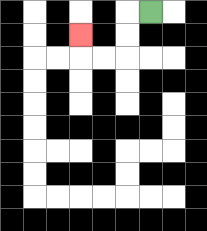{'start': '[6, 0]', 'end': '[3, 1]', 'path_directions': 'L,D,D,L,L,U', 'path_coordinates': '[[6, 0], [5, 0], [5, 1], [5, 2], [4, 2], [3, 2], [3, 1]]'}